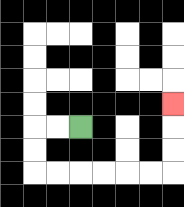{'start': '[3, 5]', 'end': '[7, 4]', 'path_directions': 'L,L,D,D,R,R,R,R,R,R,U,U,U', 'path_coordinates': '[[3, 5], [2, 5], [1, 5], [1, 6], [1, 7], [2, 7], [3, 7], [4, 7], [5, 7], [6, 7], [7, 7], [7, 6], [7, 5], [7, 4]]'}